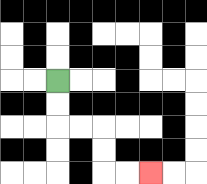{'start': '[2, 3]', 'end': '[6, 7]', 'path_directions': 'D,D,R,R,D,D,R,R', 'path_coordinates': '[[2, 3], [2, 4], [2, 5], [3, 5], [4, 5], [4, 6], [4, 7], [5, 7], [6, 7]]'}